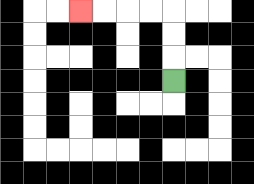{'start': '[7, 3]', 'end': '[3, 0]', 'path_directions': 'U,U,U,L,L,L,L', 'path_coordinates': '[[7, 3], [7, 2], [7, 1], [7, 0], [6, 0], [5, 0], [4, 0], [3, 0]]'}